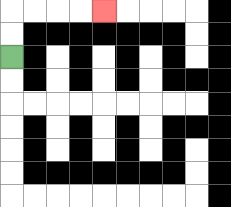{'start': '[0, 2]', 'end': '[4, 0]', 'path_directions': 'U,U,R,R,R,R', 'path_coordinates': '[[0, 2], [0, 1], [0, 0], [1, 0], [2, 0], [3, 0], [4, 0]]'}